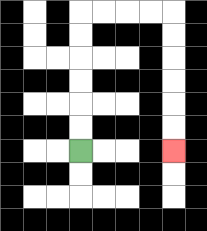{'start': '[3, 6]', 'end': '[7, 6]', 'path_directions': 'U,U,U,U,U,U,R,R,R,R,D,D,D,D,D,D', 'path_coordinates': '[[3, 6], [3, 5], [3, 4], [3, 3], [3, 2], [3, 1], [3, 0], [4, 0], [5, 0], [6, 0], [7, 0], [7, 1], [7, 2], [7, 3], [7, 4], [7, 5], [7, 6]]'}